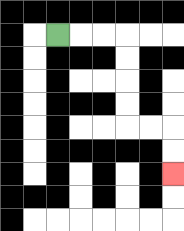{'start': '[2, 1]', 'end': '[7, 7]', 'path_directions': 'R,R,R,D,D,D,D,R,R,D,D', 'path_coordinates': '[[2, 1], [3, 1], [4, 1], [5, 1], [5, 2], [5, 3], [5, 4], [5, 5], [6, 5], [7, 5], [7, 6], [7, 7]]'}